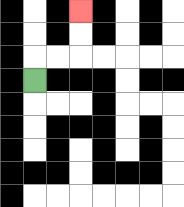{'start': '[1, 3]', 'end': '[3, 0]', 'path_directions': 'U,R,R,U,U', 'path_coordinates': '[[1, 3], [1, 2], [2, 2], [3, 2], [3, 1], [3, 0]]'}